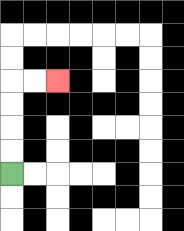{'start': '[0, 7]', 'end': '[2, 3]', 'path_directions': 'U,U,U,U,R,R', 'path_coordinates': '[[0, 7], [0, 6], [0, 5], [0, 4], [0, 3], [1, 3], [2, 3]]'}